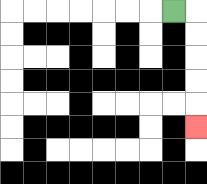{'start': '[7, 0]', 'end': '[8, 5]', 'path_directions': 'R,D,D,D,D,D', 'path_coordinates': '[[7, 0], [8, 0], [8, 1], [8, 2], [8, 3], [8, 4], [8, 5]]'}